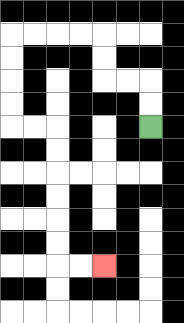{'start': '[6, 5]', 'end': '[4, 11]', 'path_directions': 'U,U,L,L,U,U,L,L,L,L,D,D,D,D,R,R,D,D,D,D,D,D,R,R', 'path_coordinates': '[[6, 5], [6, 4], [6, 3], [5, 3], [4, 3], [4, 2], [4, 1], [3, 1], [2, 1], [1, 1], [0, 1], [0, 2], [0, 3], [0, 4], [0, 5], [1, 5], [2, 5], [2, 6], [2, 7], [2, 8], [2, 9], [2, 10], [2, 11], [3, 11], [4, 11]]'}